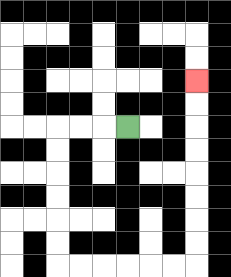{'start': '[5, 5]', 'end': '[8, 3]', 'path_directions': 'L,L,L,D,D,D,D,D,D,R,R,R,R,R,R,U,U,U,U,U,U,U,U', 'path_coordinates': '[[5, 5], [4, 5], [3, 5], [2, 5], [2, 6], [2, 7], [2, 8], [2, 9], [2, 10], [2, 11], [3, 11], [4, 11], [5, 11], [6, 11], [7, 11], [8, 11], [8, 10], [8, 9], [8, 8], [8, 7], [8, 6], [8, 5], [8, 4], [8, 3]]'}